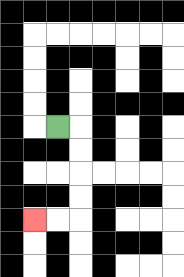{'start': '[2, 5]', 'end': '[1, 9]', 'path_directions': 'R,D,D,D,D,L,L', 'path_coordinates': '[[2, 5], [3, 5], [3, 6], [3, 7], [3, 8], [3, 9], [2, 9], [1, 9]]'}